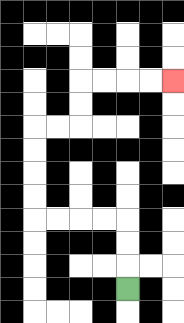{'start': '[5, 12]', 'end': '[7, 3]', 'path_directions': 'U,U,U,L,L,L,L,U,U,U,U,R,R,U,U,R,R,R,R', 'path_coordinates': '[[5, 12], [5, 11], [5, 10], [5, 9], [4, 9], [3, 9], [2, 9], [1, 9], [1, 8], [1, 7], [1, 6], [1, 5], [2, 5], [3, 5], [3, 4], [3, 3], [4, 3], [5, 3], [6, 3], [7, 3]]'}